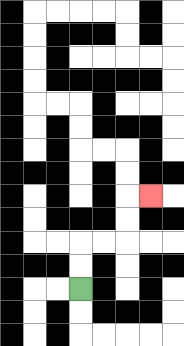{'start': '[3, 12]', 'end': '[6, 8]', 'path_directions': 'U,U,R,R,U,U,R', 'path_coordinates': '[[3, 12], [3, 11], [3, 10], [4, 10], [5, 10], [5, 9], [5, 8], [6, 8]]'}